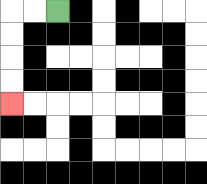{'start': '[2, 0]', 'end': '[0, 4]', 'path_directions': 'L,L,D,D,D,D', 'path_coordinates': '[[2, 0], [1, 0], [0, 0], [0, 1], [0, 2], [0, 3], [0, 4]]'}